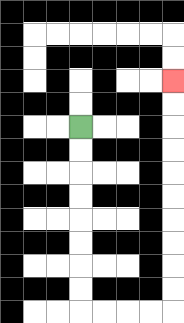{'start': '[3, 5]', 'end': '[7, 3]', 'path_directions': 'D,D,D,D,D,D,D,D,R,R,R,R,U,U,U,U,U,U,U,U,U,U', 'path_coordinates': '[[3, 5], [3, 6], [3, 7], [3, 8], [3, 9], [3, 10], [3, 11], [3, 12], [3, 13], [4, 13], [5, 13], [6, 13], [7, 13], [7, 12], [7, 11], [7, 10], [7, 9], [7, 8], [7, 7], [7, 6], [7, 5], [7, 4], [7, 3]]'}